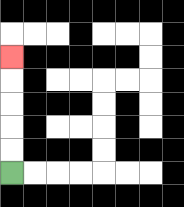{'start': '[0, 7]', 'end': '[0, 2]', 'path_directions': 'U,U,U,U,U', 'path_coordinates': '[[0, 7], [0, 6], [0, 5], [0, 4], [0, 3], [0, 2]]'}